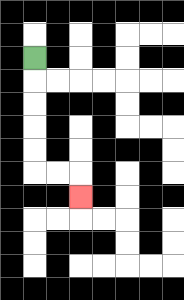{'start': '[1, 2]', 'end': '[3, 8]', 'path_directions': 'D,D,D,D,D,R,R,D', 'path_coordinates': '[[1, 2], [1, 3], [1, 4], [1, 5], [1, 6], [1, 7], [2, 7], [3, 7], [3, 8]]'}